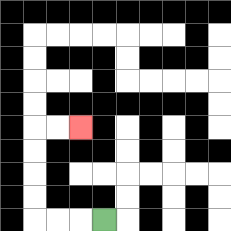{'start': '[4, 9]', 'end': '[3, 5]', 'path_directions': 'L,L,L,U,U,U,U,R,R', 'path_coordinates': '[[4, 9], [3, 9], [2, 9], [1, 9], [1, 8], [1, 7], [1, 6], [1, 5], [2, 5], [3, 5]]'}